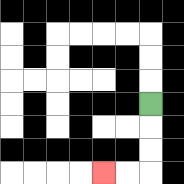{'start': '[6, 4]', 'end': '[4, 7]', 'path_directions': 'D,D,D,L,L', 'path_coordinates': '[[6, 4], [6, 5], [6, 6], [6, 7], [5, 7], [4, 7]]'}